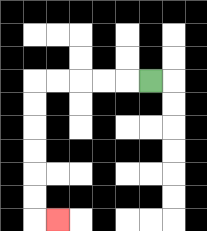{'start': '[6, 3]', 'end': '[2, 9]', 'path_directions': 'L,L,L,L,L,D,D,D,D,D,D,R', 'path_coordinates': '[[6, 3], [5, 3], [4, 3], [3, 3], [2, 3], [1, 3], [1, 4], [1, 5], [1, 6], [1, 7], [1, 8], [1, 9], [2, 9]]'}